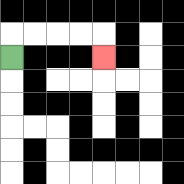{'start': '[0, 2]', 'end': '[4, 2]', 'path_directions': 'U,R,R,R,R,D', 'path_coordinates': '[[0, 2], [0, 1], [1, 1], [2, 1], [3, 1], [4, 1], [4, 2]]'}